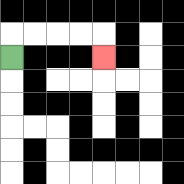{'start': '[0, 2]', 'end': '[4, 2]', 'path_directions': 'U,R,R,R,R,D', 'path_coordinates': '[[0, 2], [0, 1], [1, 1], [2, 1], [3, 1], [4, 1], [4, 2]]'}